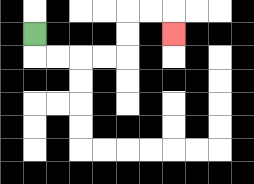{'start': '[1, 1]', 'end': '[7, 1]', 'path_directions': 'D,R,R,R,R,U,U,R,R,D', 'path_coordinates': '[[1, 1], [1, 2], [2, 2], [3, 2], [4, 2], [5, 2], [5, 1], [5, 0], [6, 0], [7, 0], [7, 1]]'}